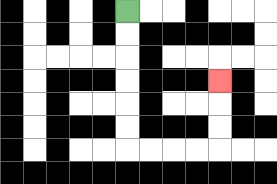{'start': '[5, 0]', 'end': '[9, 3]', 'path_directions': 'D,D,D,D,D,D,R,R,R,R,U,U,U', 'path_coordinates': '[[5, 0], [5, 1], [5, 2], [5, 3], [5, 4], [5, 5], [5, 6], [6, 6], [7, 6], [8, 6], [9, 6], [9, 5], [9, 4], [9, 3]]'}